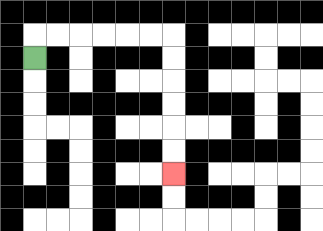{'start': '[1, 2]', 'end': '[7, 7]', 'path_directions': 'U,R,R,R,R,R,R,D,D,D,D,D,D', 'path_coordinates': '[[1, 2], [1, 1], [2, 1], [3, 1], [4, 1], [5, 1], [6, 1], [7, 1], [7, 2], [7, 3], [7, 4], [7, 5], [7, 6], [7, 7]]'}